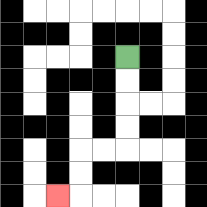{'start': '[5, 2]', 'end': '[2, 8]', 'path_directions': 'D,D,D,D,L,L,D,D,L', 'path_coordinates': '[[5, 2], [5, 3], [5, 4], [5, 5], [5, 6], [4, 6], [3, 6], [3, 7], [3, 8], [2, 8]]'}